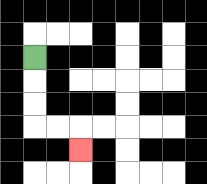{'start': '[1, 2]', 'end': '[3, 6]', 'path_directions': 'D,D,D,R,R,D', 'path_coordinates': '[[1, 2], [1, 3], [1, 4], [1, 5], [2, 5], [3, 5], [3, 6]]'}